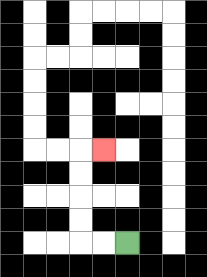{'start': '[5, 10]', 'end': '[4, 6]', 'path_directions': 'L,L,U,U,U,U,R', 'path_coordinates': '[[5, 10], [4, 10], [3, 10], [3, 9], [3, 8], [3, 7], [3, 6], [4, 6]]'}